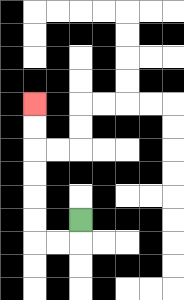{'start': '[3, 9]', 'end': '[1, 4]', 'path_directions': 'D,L,L,U,U,U,U,U,U', 'path_coordinates': '[[3, 9], [3, 10], [2, 10], [1, 10], [1, 9], [1, 8], [1, 7], [1, 6], [1, 5], [1, 4]]'}